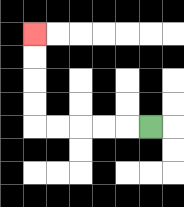{'start': '[6, 5]', 'end': '[1, 1]', 'path_directions': 'L,L,L,L,L,U,U,U,U', 'path_coordinates': '[[6, 5], [5, 5], [4, 5], [3, 5], [2, 5], [1, 5], [1, 4], [1, 3], [1, 2], [1, 1]]'}